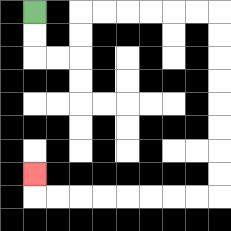{'start': '[1, 0]', 'end': '[1, 7]', 'path_directions': 'D,D,R,R,U,U,R,R,R,R,R,R,D,D,D,D,D,D,D,D,L,L,L,L,L,L,L,L,U', 'path_coordinates': '[[1, 0], [1, 1], [1, 2], [2, 2], [3, 2], [3, 1], [3, 0], [4, 0], [5, 0], [6, 0], [7, 0], [8, 0], [9, 0], [9, 1], [9, 2], [9, 3], [9, 4], [9, 5], [9, 6], [9, 7], [9, 8], [8, 8], [7, 8], [6, 8], [5, 8], [4, 8], [3, 8], [2, 8], [1, 8], [1, 7]]'}